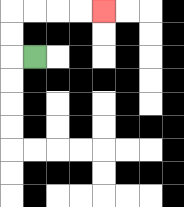{'start': '[1, 2]', 'end': '[4, 0]', 'path_directions': 'L,U,U,R,R,R,R', 'path_coordinates': '[[1, 2], [0, 2], [0, 1], [0, 0], [1, 0], [2, 0], [3, 0], [4, 0]]'}